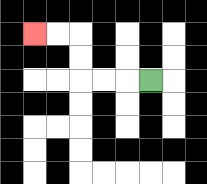{'start': '[6, 3]', 'end': '[1, 1]', 'path_directions': 'L,L,L,U,U,L,L', 'path_coordinates': '[[6, 3], [5, 3], [4, 3], [3, 3], [3, 2], [3, 1], [2, 1], [1, 1]]'}